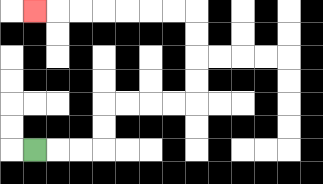{'start': '[1, 6]', 'end': '[1, 0]', 'path_directions': 'R,R,R,U,U,R,R,R,R,U,U,U,U,L,L,L,L,L,L,L', 'path_coordinates': '[[1, 6], [2, 6], [3, 6], [4, 6], [4, 5], [4, 4], [5, 4], [6, 4], [7, 4], [8, 4], [8, 3], [8, 2], [8, 1], [8, 0], [7, 0], [6, 0], [5, 0], [4, 0], [3, 0], [2, 0], [1, 0]]'}